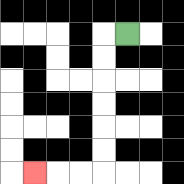{'start': '[5, 1]', 'end': '[1, 7]', 'path_directions': 'L,D,D,D,D,D,D,L,L,L', 'path_coordinates': '[[5, 1], [4, 1], [4, 2], [4, 3], [4, 4], [4, 5], [4, 6], [4, 7], [3, 7], [2, 7], [1, 7]]'}